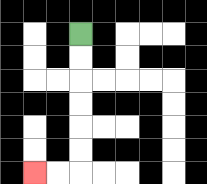{'start': '[3, 1]', 'end': '[1, 7]', 'path_directions': 'D,D,D,D,D,D,L,L', 'path_coordinates': '[[3, 1], [3, 2], [3, 3], [3, 4], [3, 5], [3, 6], [3, 7], [2, 7], [1, 7]]'}